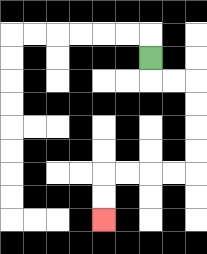{'start': '[6, 2]', 'end': '[4, 9]', 'path_directions': 'D,R,R,D,D,D,D,L,L,L,L,D,D', 'path_coordinates': '[[6, 2], [6, 3], [7, 3], [8, 3], [8, 4], [8, 5], [8, 6], [8, 7], [7, 7], [6, 7], [5, 7], [4, 7], [4, 8], [4, 9]]'}